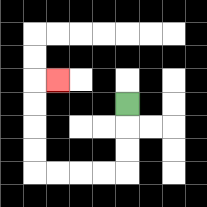{'start': '[5, 4]', 'end': '[2, 3]', 'path_directions': 'D,D,D,L,L,L,L,U,U,U,U,R', 'path_coordinates': '[[5, 4], [5, 5], [5, 6], [5, 7], [4, 7], [3, 7], [2, 7], [1, 7], [1, 6], [1, 5], [1, 4], [1, 3], [2, 3]]'}